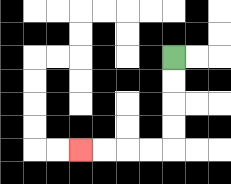{'start': '[7, 2]', 'end': '[3, 6]', 'path_directions': 'D,D,D,D,L,L,L,L', 'path_coordinates': '[[7, 2], [7, 3], [7, 4], [7, 5], [7, 6], [6, 6], [5, 6], [4, 6], [3, 6]]'}